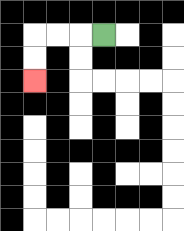{'start': '[4, 1]', 'end': '[1, 3]', 'path_directions': 'L,L,L,D,D', 'path_coordinates': '[[4, 1], [3, 1], [2, 1], [1, 1], [1, 2], [1, 3]]'}